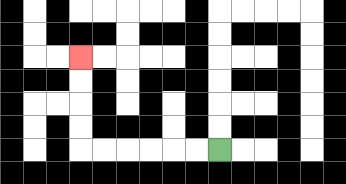{'start': '[9, 6]', 'end': '[3, 2]', 'path_directions': 'L,L,L,L,L,L,U,U,U,U', 'path_coordinates': '[[9, 6], [8, 6], [7, 6], [6, 6], [5, 6], [4, 6], [3, 6], [3, 5], [3, 4], [3, 3], [3, 2]]'}